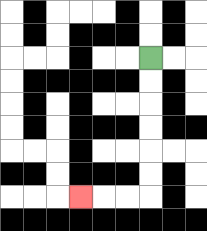{'start': '[6, 2]', 'end': '[3, 8]', 'path_directions': 'D,D,D,D,D,D,L,L,L', 'path_coordinates': '[[6, 2], [6, 3], [6, 4], [6, 5], [6, 6], [6, 7], [6, 8], [5, 8], [4, 8], [3, 8]]'}